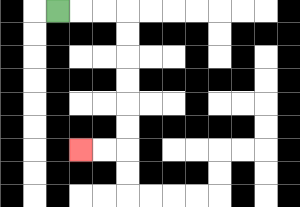{'start': '[2, 0]', 'end': '[3, 6]', 'path_directions': 'R,R,R,D,D,D,D,D,D,L,L', 'path_coordinates': '[[2, 0], [3, 0], [4, 0], [5, 0], [5, 1], [5, 2], [5, 3], [5, 4], [5, 5], [5, 6], [4, 6], [3, 6]]'}